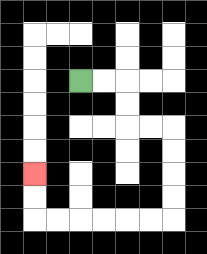{'start': '[3, 3]', 'end': '[1, 7]', 'path_directions': 'R,R,D,D,R,R,D,D,D,D,L,L,L,L,L,L,U,U', 'path_coordinates': '[[3, 3], [4, 3], [5, 3], [5, 4], [5, 5], [6, 5], [7, 5], [7, 6], [7, 7], [7, 8], [7, 9], [6, 9], [5, 9], [4, 9], [3, 9], [2, 9], [1, 9], [1, 8], [1, 7]]'}